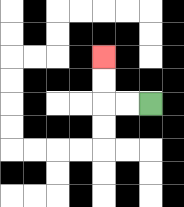{'start': '[6, 4]', 'end': '[4, 2]', 'path_directions': 'L,L,U,U', 'path_coordinates': '[[6, 4], [5, 4], [4, 4], [4, 3], [4, 2]]'}